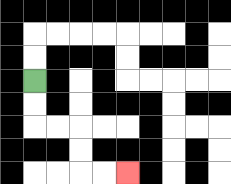{'start': '[1, 3]', 'end': '[5, 7]', 'path_directions': 'D,D,R,R,D,D,R,R', 'path_coordinates': '[[1, 3], [1, 4], [1, 5], [2, 5], [3, 5], [3, 6], [3, 7], [4, 7], [5, 7]]'}